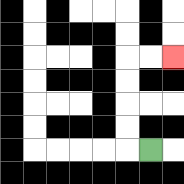{'start': '[6, 6]', 'end': '[7, 2]', 'path_directions': 'L,U,U,U,U,R,R', 'path_coordinates': '[[6, 6], [5, 6], [5, 5], [5, 4], [5, 3], [5, 2], [6, 2], [7, 2]]'}